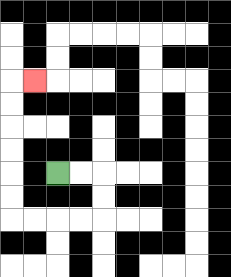{'start': '[2, 7]', 'end': '[1, 3]', 'path_directions': 'R,R,D,D,L,L,L,L,U,U,U,U,U,U,R', 'path_coordinates': '[[2, 7], [3, 7], [4, 7], [4, 8], [4, 9], [3, 9], [2, 9], [1, 9], [0, 9], [0, 8], [0, 7], [0, 6], [0, 5], [0, 4], [0, 3], [1, 3]]'}